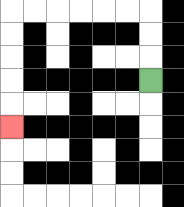{'start': '[6, 3]', 'end': '[0, 5]', 'path_directions': 'U,U,U,L,L,L,L,L,L,D,D,D,D,D', 'path_coordinates': '[[6, 3], [6, 2], [6, 1], [6, 0], [5, 0], [4, 0], [3, 0], [2, 0], [1, 0], [0, 0], [0, 1], [0, 2], [0, 3], [0, 4], [0, 5]]'}